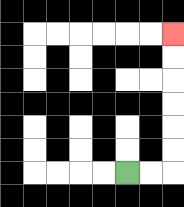{'start': '[5, 7]', 'end': '[7, 1]', 'path_directions': 'R,R,U,U,U,U,U,U', 'path_coordinates': '[[5, 7], [6, 7], [7, 7], [7, 6], [7, 5], [7, 4], [7, 3], [7, 2], [7, 1]]'}